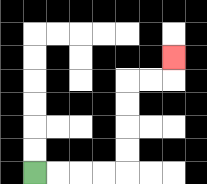{'start': '[1, 7]', 'end': '[7, 2]', 'path_directions': 'R,R,R,R,U,U,U,U,R,R,U', 'path_coordinates': '[[1, 7], [2, 7], [3, 7], [4, 7], [5, 7], [5, 6], [5, 5], [5, 4], [5, 3], [6, 3], [7, 3], [7, 2]]'}